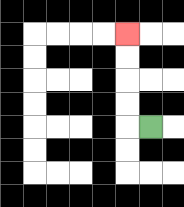{'start': '[6, 5]', 'end': '[5, 1]', 'path_directions': 'L,U,U,U,U', 'path_coordinates': '[[6, 5], [5, 5], [5, 4], [5, 3], [5, 2], [5, 1]]'}